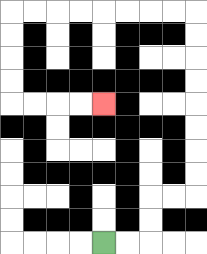{'start': '[4, 10]', 'end': '[4, 4]', 'path_directions': 'R,R,U,U,R,R,U,U,U,U,U,U,U,U,L,L,L,L,L,L,L,L,D,D,D,D,R,R,R,R', 'path_coordinates': '[[4, 10], [5, 10], [6, 10], [6, 9], [6, 8], [7, 8], [8, 8], [8, 7], [8, 6], [8, 5], [8, 4], [8, 3], [8, 2], [8, 1], [8, 0], [7, 0], [6, 0], [5, 0], [4, 0], [3, 0], [2, 0], [1, 0], [0, 0], [0, 1], [0, 2], [0, 3], [0, 4], [1, 4], [2, 4], [3, 4], [4, 4]]'}